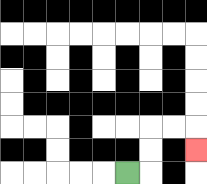{'start': '[5, 7]', 'end': '[8, 6]', 'path_directions': 'R,U,U,R,R,D', 'path_coordinates': '[[5, 7], [6, 7], [6, 6], [6, 5], [7, 5], [8, 5], [8, 6]]'}